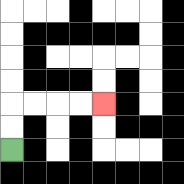{'start': '[0, 6]', 'end': '[4, 4]', 'path_directions': 'U,U,R,R,R,R', 'path_coordinates': '[[0, 6], [0, 5], [0, 4], [1, 4], [2, 4], [3, 4], [4, 4]]'}